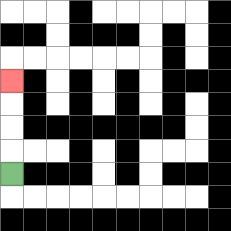{'start': '[0, 7]', 'end': '[0, 3]', 'path_directions': 'U,U,U,U', 'path_coordinates': '[[0, 7], [0, 6], [0, 5], [0, 4], [0, 3]]'}